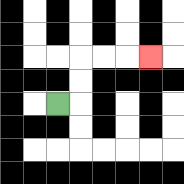{'start': '[2, 4]', 'end': '[6, 2]', 'path_directions': 'R,U,U,R,R,R', 'path_coordinates': '[[2, 4], [3, 4], [3, 3], [3, 2], [4, 2], [5, 2], [6, 2]]'}